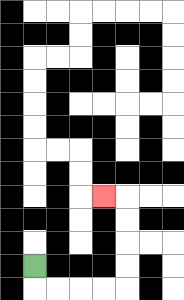{'start': '[1, 11]', 'end': '[4, 8]', 'path_directions': 'D,R,R,R,R,U,U,U,U,L', 'path_coordinates': '[[1, 11], [1, 12], [2, 12], [3, 12], [4, 12], [5, 12], [5, 11], [5, 10], [5, 9], [5, 8], [4, 8]]'}